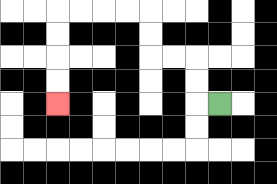{'start': '[9, 4]', 'end': '[2, 4]', 'path_directions': 'L,U,U,L,L,U,U,L,L,L,L,D,D,D,D', 'path_coordinates': '[[9, 4], [8, 4], [8, 3], [8, 2], [7, 2], [6, 2], [6, 1], [6, 0], [5, 0], [4, 0], [3, 0], [2, 0], [2, 1], [2, 2], [2, 3], [2, 4]]'}